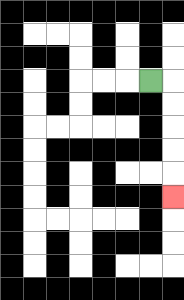{'start': '[6, 3]', 'end': '[7, 8]', 'path_directions': 'R,D,D,D,D,D', 'path_coordinates': '[[6, 3], [7, 3], [7, 4], [7, 5], [7, 6], [7, 7], [7, 8]]'}